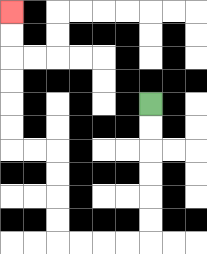{'start': '[6, 4]', 'end': '[0, 0]', 'path_directions': 'D,D,D,D,D,D,L,L,L,L,U,U,U,U,L,L,U,U,U,U,U,U', 'path_coordinates': '[[6, 4], [6, 5], [6, 6], [6, 7], [6, 8], [6, 9], [6, 10], [5, 10], [4, 10], [3, 10], [2, 10], [2, 9], [2, 8], [2, 7], [2, 6], [1, 6], [0, 6], [0, 5], [0, 4], [0, 3], [0, 2], [0, 1], [0, 0]]'}